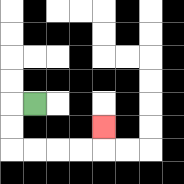{'start': '[1, 4]', 'end': '[4, 5]', 'path_directions': 'L,D,D,R,R,R,R,U', 'path_coordinates': '[[1, 4], [0, 4], [0, 5], [0, 6], [1, 6], [2, 6], [3, 6], [4, 6], [4, 5]]'}